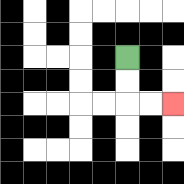{'start': '[5, 2]', 'end': '[7, 4]', 'path_directions': 'D,D,R,R', 'path_coordinates': '[[5, 2], [5, 3], [5, 4], [6, 4], [7, 4]]'}